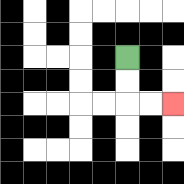{'start': '[5, 2]', 'end': '[7, 4]', 'path_directions': 'D,D,R,R', 'path_coordinates': '[[5, 2], [5, 3], [5, 4], [6, 4], [7, 4]]'}